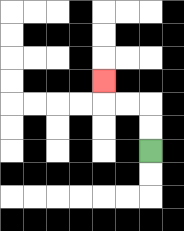{'start': '[6, 6]', 'end': '[4, 3]', 'path_directions': 'U,U,L,L,U', 'path_coordinates': '[[6, 6], [6, 5], [6, 4], [5, 4], [4, 4], [4, 3]]'}